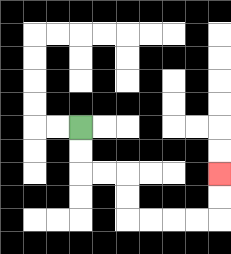{'start': '[3, 5]', 'end': '[9, 7]', 'path_directions': 'D,D,R,R,D,D,R,R,R,R,U,U', 'path_coordinates': '[[3, 5], [3, 6], [3, 7], [4, 7], [5, 7], [5, 8], [5, 9], [6, 9], [7, 9], [8, 9], [9, 9], [9, 8], [9, 7]]'}